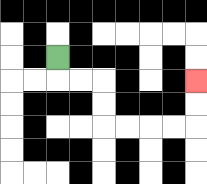{'start': '[2, 2]', 'end': '[8, 3]', 'path_directions': 'D,R,R,D,D,R,R,R,R,U,U', 'path_coordinates': '[[2, 2], [2, 3], [3, 3], [4, 3], [4, 4], [4, 5], [5, 5], [6, 5], [7, 5], [8, 5], [8, 4], [8, 3]]'}